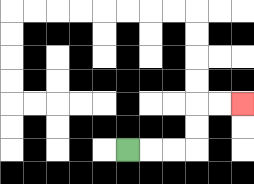{'start': '[5, 6]', 'end': '[10, 4]', 'path_directions': 'R,R,R,U,U,R,R', 'path_coordinates': '[[5, 6], [6, 6], [7, 6], [8, 6], [8, 5], [8, 4], [9, 4], [10, 4]]'}